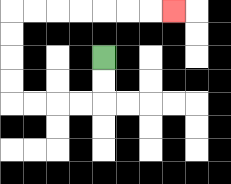{'start': '[4, 2]', 'end': '[7, 0]', 'path_directions': 'D,D,L,L,L,L,U,U,U,U,R,R,R,R,R,R,R', 'path_coordinates': '[[4, 2], [4, 3], [4, 4], [3, 4], [2, 4], [1, 4], [0, 4], [0, 3], [0, 2], [0, 1], [0, 0], [1, 0], [2, 0], [3, 0], [4, 0], [5, 0], [6, 0], [7, 0]]'}